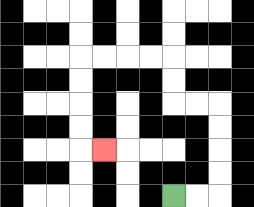{'start': '[7, 8]', 'end': '[4, 6]', 'path_directions': 'R,R,U,U,U,U,L,L,U,U,L,L,L,L,D,D,D,D,R', 'path_coordinates': '[[7, 8], [8, 8], [9, 8], [9, 7], [9, 6], [9, 5], [9, 4], [8, 4], [7, 4], [7, 3], [7, 2], [6, 2], [5, 2], [4, 2], [3, 2], [3, 3], [3, 4], [3, 5], [3, 6], [4, 6]]'}